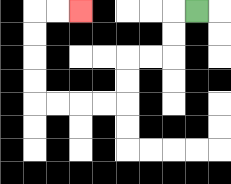{'start': '[8, 0]', 'end': '[3, 0]', 'path_directions': 'L,D,D,L,L,D,D,L,L,L,L,U,U,U,U,R,R', 'path_coordinates': '[[8, 0], [7, 0], [7, 1], [7, 2], [6, 2], [5, 2], [5, 3], [5, 4], [4, 4], [3, 4], [2, 4], [1, 4], [1, 3], [1, 2], [1, 1], [1, 0], [2, 0], [3, 0]]'}